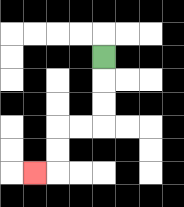{'start': '[4, 2]', 'end': '[1, 7]', 'path_directions': 'D,D,D,L,L,D,D,L', 'path_coordinates': '[[4, 2], [4, 3], [4, 4], [4, 5], [3, 5], [2, 5], [2, 6], [2, 7], [1, 7]]'}